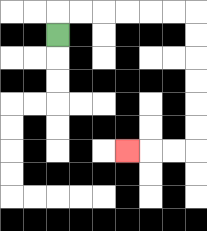{'start': '[2, 1]', 'end': '[5, 6]', 'path_directions': 'U,R,R,R,R,R,R,D,D,D,D,D,D,L,L,L', 'path_coordinates': '[[2, 1], [2, 0], [3, 0], [4, 0], [5, 0], [6, 0], [7, 0], [8, 0], [8, 1], [8, 2], [8, 3], [8, 4], [8, 5], [8, 6], [7, 6], [6, 6], [5, 6]]'}